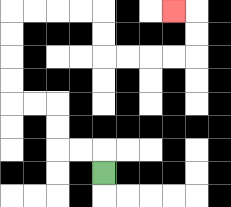{'start': '[4, 7]', 'end': '[7, 0]', 'path_directions': 'U,L,L,U,U,L,L,U,U,U,U,R,R,R,R,D,D,R,R,R,R,U,U,L', 'path_coordinates': '[[4, 7], [4, 6], [3, 6], [2, 6], [2, 5], [2, 4], [1, 4], [0, 4], [0, 3], [0, 2], [0, 1], [0, 0], [1, 0], [2, 0], [3, 0], [4, 0], [4, 1], [4, 2], [5, 2], [6, 2], [7, 2], [8, 2], [8, 1], [8, 0], [7, 0]]'}